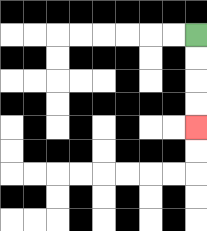{'start': '[8, 1]', 'end': '[8, 5]', 'path_directions': 'D,D,D,D', 'path_coordinates': '[[8, 1], [8, 2], [8, 3], [8, 4], [8, 5]]'}